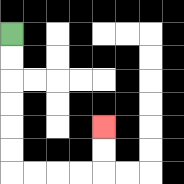{'start': '[0, 1]', 'end': '[4, 5]', 'path_directions': 'D,D,D,D,D,D,R,R,R,R,U,U', 'path_coordinates': '[[0, 1], [0, 2], [0, 3], [0, 4], [0, 5], [0, 6], [0, 7], [1, 7], [2, 7], [3, 7], [4, 7], [4, 6], [4, 5]]'}